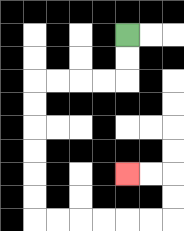{'start': '[5, 1]', 'end': '[5, 7]', 'path_directions': 'D,D,L,L,L,L,D,D,D,D,D,D,R,R,R,R,R,R,U,U,L,L', 'path_coordinates': '[[5, 1], [5, 2], [5, 3], [4, 3], [3, 3], [2, 3], [1, 3], [1, 4], [1, 5], [1, 6], [1, 7], [1, 8], [1, 9], [2, 9], [3, 9], [4, 9], [5, 9], [6, 9], [7, 9], [7, 8], [7, 7], [6, 7], [5, 7]]'}